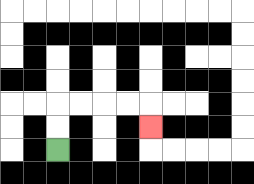{'start': '[2, 6]', 'end': '[6, 5]', 'path_directions': 'U,U,R,R,R,R,D', 'path_coordinates': '[[2, 6], [2, 5], [2, 4], [3, 4], [4, 4], [5, 4], [6, 4], [6, 5]]'}